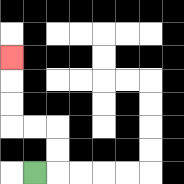{'start': '[1, 7]', 'end': '[0, 2]', 'path_directions': 'R,U,U,L,L,U,U,U', 'path_coordinates': '[[1, 7], [2, 7], [2, 6], [2, 5], [1, 5], [0, 5], [0, 4], [0, 3], [0, 2]]'}